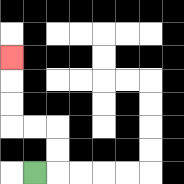{'start': '[1, 7]', 'end': '[0, 2]', 'path_directions': 'R,U,U,L,L,U,U,U', 'path_coordinates': '[[1, 7], [2, 7], [2, 6], [2, 5], [1, 5], [0, 5], [0, 4], [0, 3], [0, 2]]'}